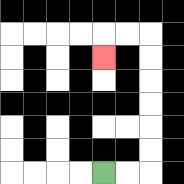{'start': '[4, 7]', 'end': '[4, 2]', 'path_directions': 'R,R,U,U,U,U,U,U,L,L,D', 'path_coordinates': '[[4, 7], [5, 7], [6, 7], [6, 6], [6, 5], [6, 4], [6, 3], [6, 2], [6, 1], [5, 1], [4, 1], [4, 2]]'}